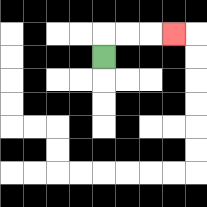{'start': '[4, 2]', 'end': '[7, 1]', 'path_directions': 'U,R,R,R', 'path_coordinates': '[[4, 2], [4, 1], [5, 1], [6, 1], [7, 1]]'}